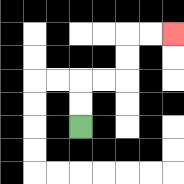{'start': '[3, 5]', 'end': '[7, 1]', 'path_directions': 'U,U,R,R,U,U,R,R', 'path_coordinates': '[[3, 5], [3, 4], [3, 3], [4, 3], [5, 3], [5, 2], [5, 1], [6, 1], [7, 1]]'}